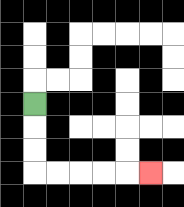{'start': '[1, 4]', 'end': '[6, 7]', 'path_directions': 'D,D,D,R,R,R,R,R', 'path_coordinates': '[[1, 4], [1, 5], [1, 6], [1, 7], [2, 7], [3, 7], [4, 7], [5, 7], [6, 7]]'}